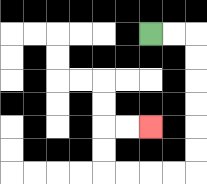{'start': '[6, 1]', 'end': '[6, 5]', 'path_directions': 'R,R,D,D,D,D,D,D,L,L,L,L,U,U,R,R', 'path_coordinates': '[[6, 1], [7, 1], [8, 1], [8, 2], [8, 3], [8, 4], [8, 5], [8, 6], [8, 7], [7, 7], [6, 7], [5, 7], [4, 7], [4, 6], [4, 5], [5, 5], [6, 5]]'}